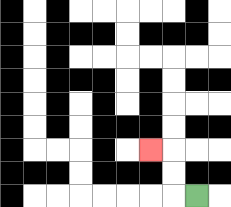{'start': '[8, 8]', 'end': '[6, 6]', 'path_directions': 'L,U,U,L', 'path_coordinates': '[[8, 8], [7, 8], [7, 7], [7, 6], [6, 6]]'}